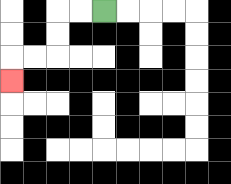{'start': '[4, 0]', 'end': '[0, 3]', 'path_directions': 'L,L,D,D,L,L,D', 'path_coordinates': '[[4, 0], [3, 0], [2, 0], [2, 1], [2, 2], [1, 2], [0, 2], [0, 3]]'}